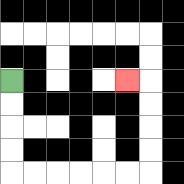{'start': '[0, 3]', 'end': '[5, 3]', 'path_directions': 'D,D,D,D,R,R,R,R,R,R,U,U,U,U,L', 'path_coordinates': '[[0, 3], [0, 4], [0, 5], [0, 6], [0, 7], [1, 7], [2, 7], [3, 7], [4, 7], [5, 7], [6, 7], [6, 6], [6, 5], [6, 4], [6, 3], [5, 3]]'}